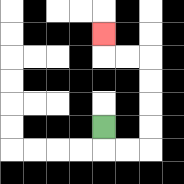{'start': '[4, 5]', 'end': '[4, 1]', 'path_directions': 'D,R,R,U,U,U,U,L,L,U', 'path_coordinates': '[[4, 5], [4, 6], [5, 6], [6, 6], [6, 5], [6, 4], [6, 3], [6, 2], [5, 2], [4, 2], [4, 1]]'}